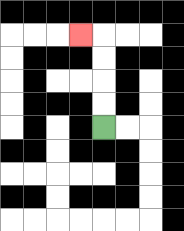{'start': '[4, 5]', 'end': '[3, 1]', 'path_directions': 'U,U,U,U,L', 'path_coordinates': '[[4, 5], [4, 4], [4, 3], [4, 2], [4, 1], [3, 1]]'}